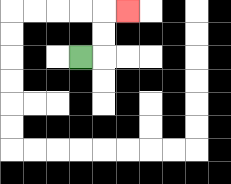{'start': '[3, 2]', 'end': '[5, 0]', 'path_directions': 'R,U,U,R', 'path_coordinates': '[[3, 2], [4, 2], [4, 1], [4, 0], [5, 0]]'}